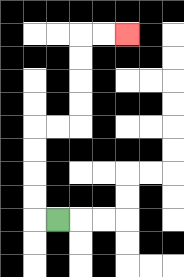{'start': '[2, 9]', 'end': '[5, 1]', 'path_directions': 'L,U,U,U,U,R,R,U,U,U,U,R,R', 'path_coordinates': '[[2, 9], [1, 9], [1, 8], [1, 7], [1, 6], [1, 5], [2, 5], [3, 5], [3, 4], [3, 3], [3, 2], [3, 1], [4, 1], [5, 1]]'}